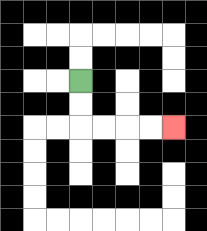{'start': '[3, 3]', 'end': '[7, 5]', 'path_directions': 'D,D,R,R,R,R', 'path_coordinates': '[[3, 3], [3, 4], [3, 5], [4, 5], [5, 5], [6, 5], [7, 5]]'}